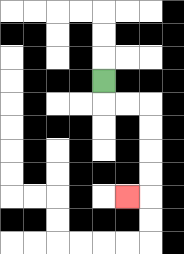{'start': '[4, 3]', 'end': '[5, 8]', 'path_directions': 'D,R,R,D,D,D,D,L', 'path_coordinates': '[[4, 3], [4, 4], [5, 4], [6, 4], [6, 5], [6, 6], [6, 7], [6, 8], [5, 8]]'}